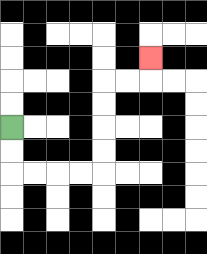{'start': '[0, 5]', 'end': '[6, 2]', 'path_directions': 'D,D,R,R,R,R,U,U,U,U,R,R,U', 'path_coordinates': '[[0, 5], [0, 6], [0, 7], [1, 7], [2, 7], [3, 7], [4, 7], [4, 6], [4, 5], [4, 4], [4, 3], [5, 3], [6, 3], [6, 2]]'}